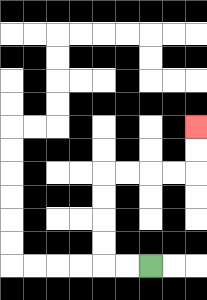{'start': '[6, 11]', 'end': '[8, 5]', 'path_directions': 'L,L,U,U,U,U,R,R,R,R,U,U', 'path_coordinates': '[[6, 11], [5, 11], [4, 11], [4, 10], [4, 9], [4, 8], [4, 7], [5, 7], [6, 7], [7, 7], [8, 7], [8, 6], [8, 5]]'}